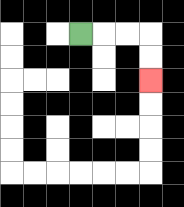{'start': '[3, 1]', 'end': '[6, 3]', 'path_directions': 'R,R,R,D,D', 'path_coordinates': '[[3, 1], [4, 1], [5, 1], [6, 1], [6, 2], [6, 3]]'}